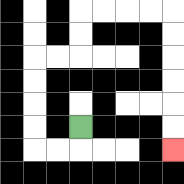{'start': '[3, 5]', 'end': '[7, 6]', 'path_directions': 'D,L,L,U,U,U,U,R,R,U,U,R,R,R,R,D,D,D,D,D,D', 'path_coordinates': '[[3, 5], [3, 6], [2, 6], [1, 6], [1, 5], [1, 4], [1, 3], [1, 2], [2, 2], [3, 2], [3, 1], [3, 0], [4, 0], [5, 0], [6, 0], [7, 0], [7, 1], [7, 2], [7, 3], [7, 4], [7, 5], [7, 6]]'}